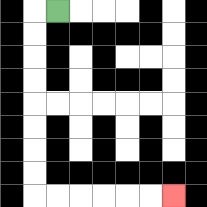{'start': '[2, 0]', 'end': '[7, 8]', 'path_directions': 'L,D,D,D,D,D,D,D,D,R,R,R,R,R,R', 'path_coordinates': '[[2, 0], [1, 0], [1, 1], [1, 2], [1, 3], [1, 4], [1, 5], [1, 6], [1, 7], [1, 8], [2, 8], [3, 8], [4, 8], [5, 8], [6, 8], [7, 8]]'}